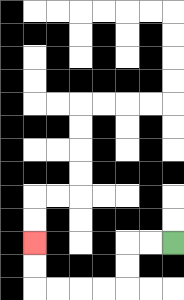{'start': '[7, 10]', 'end': '[1, 10]', 'path_directions': 'L,L,D,D,L,L,L,L,U,U', 'path_coordinates': '[[7, 10], [6, 10], [5, 10], [5, 11], [5, 12], [4, 12], [3, 12], [2, 12], [1, 12], [1, 11], [1, 10]]'}